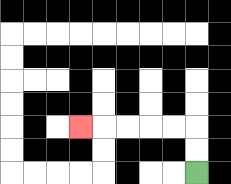{'start': '[8, 7]', 'end': '[3, 5]', 'path_directions': 'U,U,L,L,L,L,L', 'path_coordinates': '[[8, 7], [8, 6], [8, 5], [7, 5], [6, 5], [5, 5], [4, 5], [3, 5]]'}